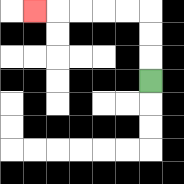{'start': '[6, 3]', 'end': '[1, 0]', 'path_directions': 'U,U,U,L,L,L,L,L', 'path_coordinates': '[[6, 3], [6, 2], [6, 1], [6, 0], [5, 0], [4, 0], [3, 0], [2, 0], [1, 0]]'}